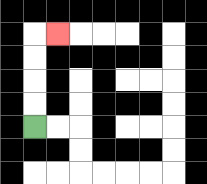{'start': '[1, 5]', 'end': '[2, 1]', 'path_directions': 'U,U,U,U,R', 'path_coordinates': '[[1, 5], [1, 4], [1, 3], [1, 2], [1, 1], [2, 1]]'}